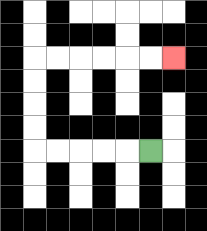{'start': '[6, 6]', 'end': '[7, 2]', 'path_directions': 'L,L,L,L,L,U,U,U,U,R,R,R,R,R,R', 'path_coordinates': '[[6, 6], [5, 6], [4, 6], [3, 6], [2, 6], [1, 6], [1, 5], [1, 4], [1, 3], [1, 2], [2, 2], [3, 2], [4, 2], [5, 2], [6, 2], [7, 2]]'}